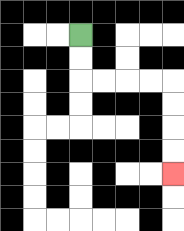{'start': '[3, 1]', 'end': '[7, 7]', 'path_directions': 'D,D,R,R,R,R,D,D,D,D', 'path_coordinates': '[[3, 1], [3, 2], [3, 3], [4, 3], [5, 3], [6, 3], [7, 3], [7, 4], [7, 5], [7, 6], [7, 7]]'}